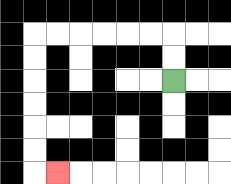{'start': '[7, 3]', 'end': '[2, 7]', 'path_directions': 'U,U,L,L,L,L,L,L,D,D,D,D,D,D,R', 'path_coordinates': '[[7, 3], [7, 2], [7, 1], [6, 1], [5, 1], [4, 1], [3, 1], [2, 1], [1, 1], [1, 2], [1, 3], [1, 4], [1, 5], [1, 6], [1, 7], [2, 7]]'}